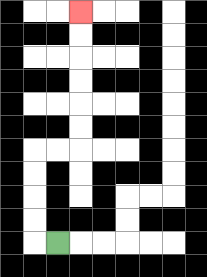{'start': '[2, 10]', 'end': '[3, 0]', 'path_directions': 'L,U,U,U,U,R,R,U,U,U,U,U,U', 'path_coordinates': '[[2, 10], [1, 10], [1, 9], [1, 8], [1, 7], [1, 6], [2, 6], [3, 6], [3, 5], [3, 4], [3, 3], [3, 2], [3, 1], [3, 0]]'}